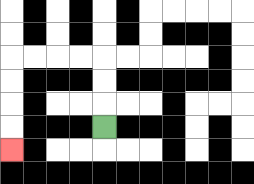{'start': '[4, 5]', 'end': '[0, 6]', 'path_directions': 'U,U,U,L,L,L,L,D,D,D,D', 'path_coordinates': '[[4, 5], [4, 4], [4, 3], [4, 2], [3, 2], [2, 2], [1, 2], [0, 2], [0, 3], [0, 4], [0, 5], [0, 6]]'}